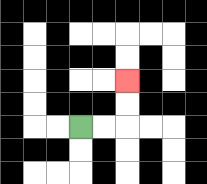{'start': '[3, 5]', 'end': '[5, 3]', 'path_directions': 'R,R,U,U', 'path_coordinates': '[[3, 5], [4, 5], [5, 5], [5, 4], [5, 3]]'}